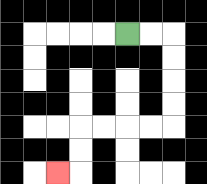{'start': '[5, 1]', 'end': '[2, 7]', 'path_directions': 'R,R,D,D,D,D,L,L,L,L,D,D,L', 'path_coordinates': '[[5, 1], [6, 1], [7, 1], [7, 2], [7, 3], [7, 4], [7, 5], [6, 5], [5, 5], [4, 5], [3, 5], [3, 6], [3, 7], [2, 7]]'}